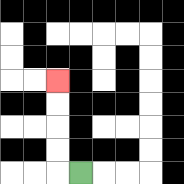{'start': '[3, 7]', 'end': '[2, 3]', 'path_directions': 'L,U,U,U,U', 'path_coordinates': '[[3, 7], [2, 7], [2, 6], [2, 5], [2, 4], [2, 3]]'}